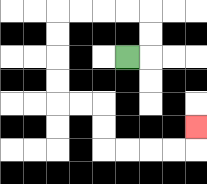{'start': '[5, 2]', 'end': '[8, 5]', 'path_directions': 'R,U,U,L,L,L,L,D,D,D,D,R,R,D,D,R,R,R,R,U', 'path_coordinates': '[[5, 2], [6, 2], [6, 1], [6, 0], [5, 0], [4, 0], [3, 0], [2, 0], [2, 1], [2, 2], [2, 3], [2, 4], [3, 4], [4, 4], [4, 5], [4, 6], [5, 6], [6, 6], [7, 6], [8, 6], [8, 5]]'}